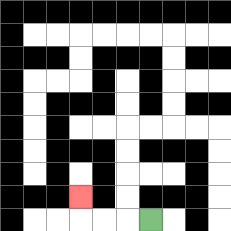{'start': '[6, 9]', 'end': '[3, 8]', 'path_directions': 'L,L,L,U', 'path_coordinates': '[[6, 9], [5, 9], [4, 9], [3, 9], [3, 8]]'}